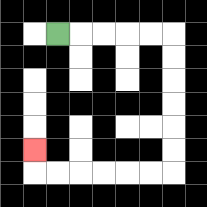{'start': '[2, 1]', 'end': '[1, 6]', 'path_directions': 'R,R,R,R,R,D,D,D,D,D,D,L,L,L,L,L,L,U', 'path_coordinates': '[[2, 1], [3, 1], [4, 1], [5, 1], [6, 1], [7, 1], [7, 2], [7, 3], [7, 4], [7, 5], [7, 6], [7, 7], [6, 7], [5, 7], [4, 7], [3, 7], [2, 7], [1, 7], [1, 6]]'}